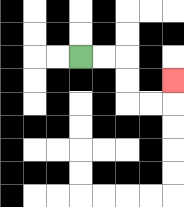{'start': '[3, 2]', 'end': '[7, 3]', 'path_directions': 'R,R,D,D,R,R,U', 'path_coordinates': '[[3, 2], [4, 2], [5, 2], [5, 3], [5, 4], [6, 4], [7, 4], [7, 3]]'}